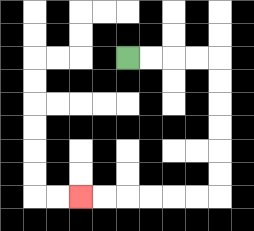{'start': '[5, 2]', 'end': '[3, 8]', 'path_directions': 'R,R,R,R,D,D,D,D,D,D,L,L,L,L,L,L', 'path_coordinates': '[[5, 2], [6, 2], [7, 2], [8, 2], [9, 2], [9, 3], [9, 4], [9, 5], [9, 6], [9, 7], [9, 8], [8, 8], [7, 8], [6, 8], [5, 8], [4, 8], [3, 8]]'}